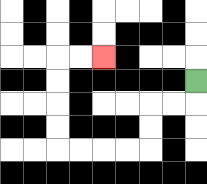{'start': '[8, 3]', 'end': '[4, 2]', 'path_directions': 'D,L,L,D,D,L,L,L,L,U,U,U,U,R,R', 'path_coordinates': '[[8, 3], [8, 4], [7, 4], [6, 4], [6, 5], [6, 6], [5, 6], [4, 6], [3, 6], [2, 6], [2, 5], [2, 4], [2, 3], [2, 2], [3, 2], [4, 2]]'}